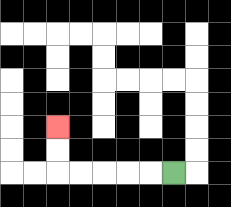{'start': '[7, 7]', 'end': '[2, 5]', 'path_directions': 'L,L,L,L,L,U,U', 'path_coordinates': '[[7, 7], [6, 7], [5, 7], [4, 7], [3, 7], [2, 7], [2, 6], [2, 5]]'}